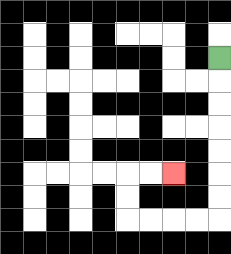{'start': '[9, 2]', 'end': '[7, 7]', 'path_directions': 'D,D,D,D,D,D,D,L,L,L,L,U,U,R,R', 'path_coordinates': '[[9, 2], [9, 3], [9, 4], [9, 5], [9, 6], [9, 7], [9, 8], [9, 9], [8, 9], [7, 9], [6, 9], [5, 9], [5, 8], [5, 7], [6, 7], [7, 7]]'}